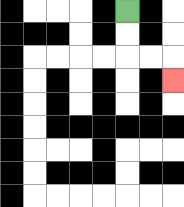{'start': '[5, 0]', 'end': '[7, 3]', 'path_directions': 'D,D,R,R,D', 'path_coordinates': '[[5, 0], [5, 1], [5, 2], [6, 2], [7, 2], [7, 3]]'}